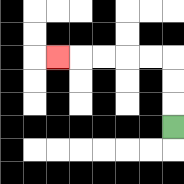{'start': '[7, 5]', 'end': '[2, 2]', 'path_directions': 'U,U,U,L,L,L,L,L', 'path_coordinates': '[[7, 5], [7, 4], [7, 3], [7, 2], [6, 2], [5, 2], [4, 2], [3, 2], [2, 2]]'}